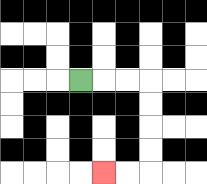{'start': '[3, 3]', 'end': '[4, 7]', 'path_directions': 'R,R,R,D,D,D,D,L,L', 'path_coordinates': '[[3, 3], [4, 3], [5, 3], [6, 3], [6, 4], [6, 5], [6, 6], [6, 7], [5, 7], [4, 7]]'}